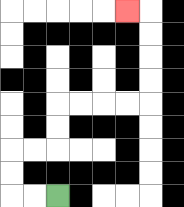{'start': '[2, 8]', 'end': '[5, 0]', 'path_directions': 'L,L,U,U,R,R,U,U,R,R,R,R,U,U,U,U,L', 'path_coordinates': '[[2, 8], [1, 8], [0, 8], [0, 7], [0, 6], [1, 6], [2, 6], [2, 5], [2, 4], [3, 4], [4, 4], [5, 4], [6, 4], [6, 3], [6, 2], [6, 1], [6, 0], [5, 0]]'}